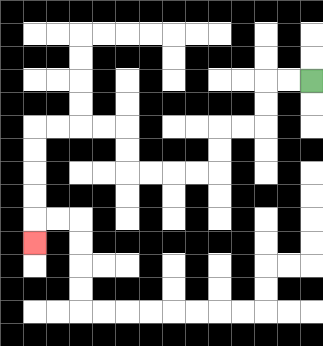{'start': '[13, 3]', 'end': '[1, 10]', 'path_directions': 'L,L,D,D,L,L,D,D,L,L,L,L,U,U,L,L,L,L,D,D,D,D,D', 'path_coordinates': '[[13, 3], [12, 3], [11, 3], [11, 4], [11, 5], [10, 5], [9, 5], [9, 6], [9, 7], [8, 7], [7, 7], [6, 7], [5, 7], [5, 6], [5, 5], [4, 5], [3, 5], [2, 5], [1, 5], [1, 6], [1, 7], [1, 8], [1, 9], [1, 10]]'}